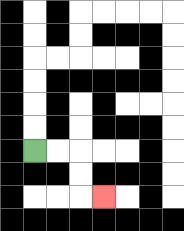{'start': '[1, 6]', 'end': '[4, 8]', 'path_directions': 'R,R,D,D,R', 'path_coordinates': '[[1, 6], [2, 6], [3, 6], [3, 7], [3, 8], [4, 8]]'}